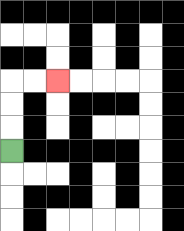{'start': '[0, 6]', 'end': '[2, 3]', 'path_directions': 'U,U,U,R,R', 'path_coordinates': '[[0, 6], [0, 5], [0, 4], [0, 3], [1, 3], [2, 3]]'}